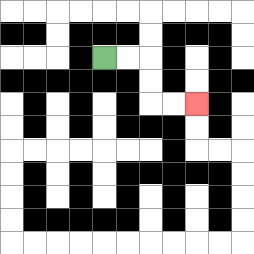{'start': '[4, 2]', 'end': '[8, 4]', 'path_directions': 'R,R,D,D,R,R', 'path_coordinates': '[[4, 2], [5, 2], [6, 2], [6, 3], [6, 4], [7, 4], [8, 4]]'}